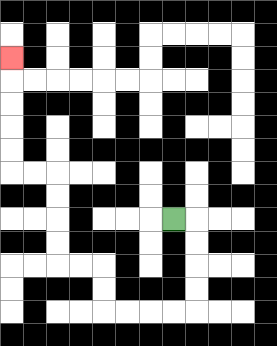{'start': '[7, 9]', 'end': '[0, 2]', 'path_directions': 'R,D,D,D,D,L,L,L,L,U,U,L,L,U,U,U,U,L,L,U,U,U,U,U', 'path_coordinates': '[[7, 9], [8, 9], [8, 10], [8, 11], [8, 12], [8, 13], [7, 13], [6, 13], [5, 13], [4, 13], [4, 12], [4, 11], [3, 11], [2, 11], [2, 10], [2, 9], [2, 8], [2, 7], [1, 7], [0, 7], [0, 6], [0, 5], [0, 4], [0, 3], [0, 2]]'}